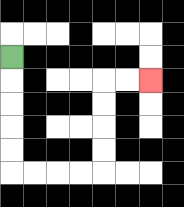{'start': '[0, 2]', 'end': '[6, 3]', 'path_directions': 'D,D,D,D,D,R,R,R,R,U,U,U,U,R,R', 'path_coordinates': '[[0, 2], [0, 3], [0, 4], [0, 5], [0, 6], [0, 7], [1, 7], [2, 7], [3, 7], [4, 7], [4, 6], [4, 5], [4, 4], [4, 3], [5, 3], [6, 3]]'}